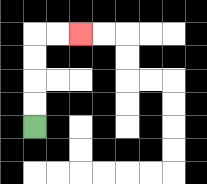{'start': '[1, 5]', 'end': '[3, 1]', 'path_directions': 'U,U,U,U,R,R', 'path_coordinates': '[[1, 5], [1, 4], [1, 3], [1, 2], [1, 1], [2, 1], [3, 1]]'}